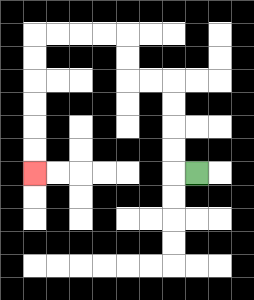{'start': '[8, 7]', 'end': '[1, 7]', 'path_directions': 'L,U,U,U,U,L,L,U,U,L,L,L,L,D,D,D,D,D,D', 'path_coordinates': '[[8, 7], [7, 7], [7, 6], [7, 5], [7, 4], [7, 3], [6, 3], [5, 3], [5, 2], [5, 1], [4, 1], [3, 1], [2, 1], [1, 1], [1, 2], [1, 3], [1, 4], [1, 5], [1, 6], [1, 7]]'}